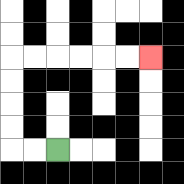{'start': '[2, 6]', 'end': '[6, 2]', 'path_directions': 'L,L,U,U,U,U,R,R,R,R,R,R', 'path_coordinates': '[[2, 6], [1, 6], [0, 6], [0, 5], [0, 4], [0, 3], [0, 2], [1, 2], [2, 2], [3, 2], [4, 2], [5, 2], [6, 2]]'}